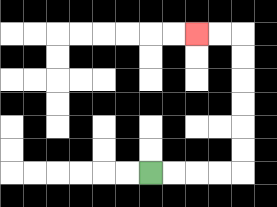{'start': '[6, 7]', 'end': '[8, 1]', 'path_directions': 'R,R,R,R,U,U,U,U,U,U,L,L', 'path_coordinates': '[[6, 7], [7, 7], [8, 7], [9, 7], [10, 7], [10, 6], [10, 5], [10, 4], [10, 3], [10, 2], [10, 1], [9, 1], [8, 1]]'}